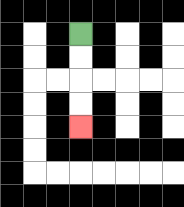{'start': '[3, 1]', 'end': '[3, 5]', 'path_directions': 'D,D,D,D', 'path_coordinates': '[[3, 1], [3, 2], [3, 3], [3, 4], [3, 5]]'}